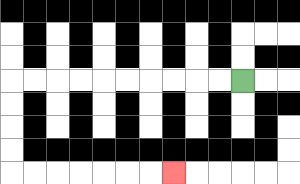{'start': '[10, 3]', 'end': '[7, 7]', 'path_directions': 'L,L,L,L,L,L,L,L,L,L,D,D,D,D,R,R,R,R,R,R,R', 'path_coordinates': '[[10, 3], [9, 3], [8, 3], [7, 3], [6, 3], [5, 3], [4, 3], [3, 3], [2, 3], [1, 3], [0, 3], [0, 4], [0, 5], [0, 6], [0, 7], [1, 7], [2, 7], [3, 7], [4, 7], [5, 7], [6, 7], [7, 7]]'}